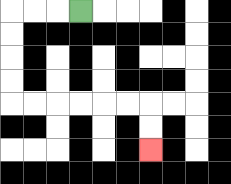{'start': '[3, 0]', 'end': '[6, 6]', 'path_directions': 'L,L,L,D,D,D,D,R,R,R,R,R,R,D,D', 'path_coordinates': '[[3, 0], [2, 0], [1, 0], [0, 0], [0, 1], [0, 2], [0, 3], [0, 4], [1, 4], [2, 4], [3, 4], [4, 4], [5, 4], [6, 4], [6, 5], [6, 6]]'}